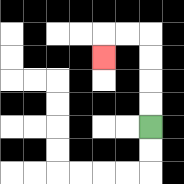{'start': '[6, 5]', 'end': '[4, 2]', 'path_directions': 'U,U,U,U,L,L,D', 'path_coordinates': '[[6, 5], [6, 4], [6, 3], [6, 2], [6, 1], [5, 1], [4, 1], [4, 2]]'}